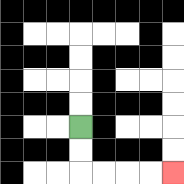{'start': '[3, 5]', 'end': '[7, 7]', 'path_directions': 'D,D,R,R,R,R', 'path_coordinates': '[[3, 5], [3, 6], [3, 7], [4, 7], [5, 7], [6, 7], [7, 7]]'}